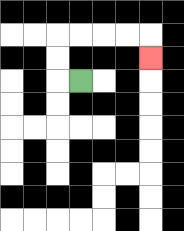{'start': '[3, 3]', 'end': '[6, 2]', 'path_directions': 'L,U,U,R,R,R,R,D', 'path_coordinates': '[[3, 3], [2, 3], [2, 2], [2, 1], [3, 1], [4, 1], [5, 1], [6, 1], [6, 2]]'}